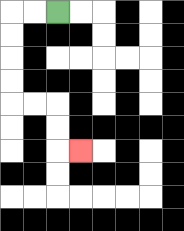{'start': '[2, 0]', 'end': '[3, 6]', 'path_directions': 'L,L,D,D,D,D,R,R,D,D,R', 'path_coordinates': '[[2, 0], [1, 0], [0, 0], [0, 1], [0, 2], [0, 3], [0, 4], [1, 4], [2, 4], [2, 5], [2, 6], [3, 6]]'}